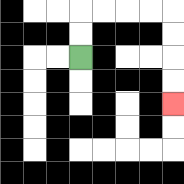{'start': '[3, 2]', 'end': '[7, 4]', 'path_directions': 'U,U,R,R,R,R,D,D,D,D', 'path_coordinates': '[[3, 2], [3, 1], [3, 0], [4, 0], [5, 0], [6, 0], [7, 0], [7, 1], [7, 2], [7, 3], [7, 4]]'}